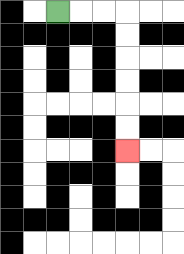{'start': '[2, 0]', 'end': '[5, 6]', 'path_directions': 'R,R,R,D,D,D,D,D,D', 'path_coordinates': '[[2, 0], [3, 0], [4, 0], [5, 0], [5, 1], [5, 2], [5, 3], [5, 4], [5, 5], [5, 6]]'}